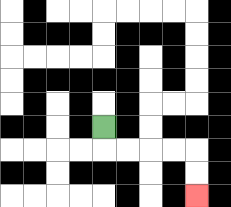{'start': '[4, 5]', 'end': '[8, 8]', 'path_directions': 'D,R,R,R,R,D,D', 'path_coordinates': '[[4, 5], [4, 6], [5, 6], [6, 6], [7, 6], [8, 6], [8, 7], [8, 8]]'}